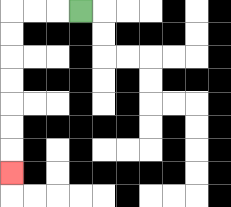{'start': '[3, 0]', 'end': '[0, 7]', 'path_directions': 'L,L,L,D,D,D,D,D,D,D', 'path_coordinates': '[[3, 0], [2, 0], [1, 0], [0, 0], [0, 1], [0, 2], [0, 3], [0, 4], [0, 5], [0, 6], [0, 7]]'}